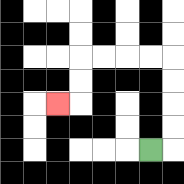{'start': '[6, 6]', 'end': '[2, 4]', 'path_directions': 'R,U,U,U,U,L,L,L,L,D,D,L', 'path_coordinates': '[[6, 6], [7, 6], [7, 5], [7, 4], [7, 3], [7, 2], [6, 2], [5, 2], [4, 2], [3, 2], [3, 3], [3, 4], [2, 4]]'}